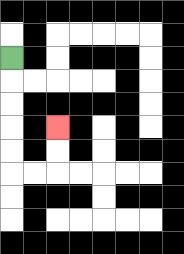{'start': '[0, 2]', 'end': '[2, 5]', 'path_directions': 'D,D,D,D,D,R,R,U,U', 'path_coordinates': '[[0, 2], [0, 3], [0, 4], [0, 5], [0, 6], [0, 7], [1, 7], [2, 7], [2, 6], [2, 5]]'}